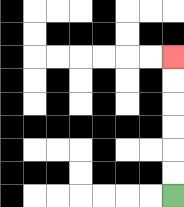{'start': '[7, 8]', 'end': '[7, 2]', 'path_directions': 'U,U,U,U,U,U', 'path_coordinates': '[[7, 8], [7, 7], [7, 6], [7, 5], [7, 4], [7, 3], [7, 2]]'}